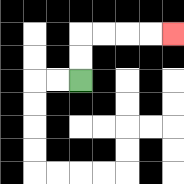{'start': '[3, 3]', 'end': '[7, 1]', 'path_directions': 'U,U,R,R,R,R', 'path_coordinates': '[[3, 3], [3, 2], [3, 1], [4, 1], [5, 1], [6, 1], [7, 1]]'}